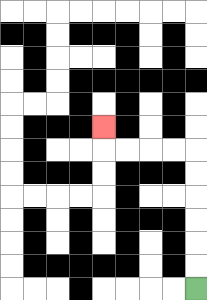{'start': '[8, 12]', 'end': '[4, 5]', 'path_directions': 'U,U,U,U,U,U,L,L,L,L,U', 'path_coordinates': '[[8, 12], [8, 11], [8, 10], [8, 9], [8, 8], [8, 7], [8, 6], [7, 6], [6, 6], [5, 6], [4, 6], [4, 5]]'}